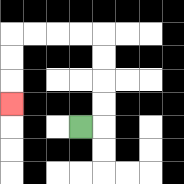{'start': '[3, 5]', 'end': '[0, 4]', 'path_directions': 'R,U,U,U,U,L,L,L,L,D,D,D', 'path_coordinates': '[[3, 5], [4, 5], [4, 4], [4, 3], [4, 2], [4, 1], [3, 1], [2, 1], [1, 1], [0, 1], [0, 2], [0, 3], [0, 4]]'}